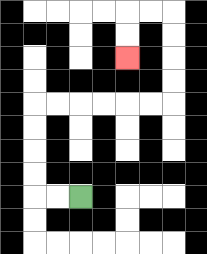{'start': '[3, 8]', 'end': '[5, 2]', 'path_directions': 'L,L,U,U,U,U,R,R,R,R,R,R,U,U,U,U,L,L,D,D', 'path_coordinates': '[[3, 8], [2, 8], [1, 8], [1, 7], [1, 6], [1, 5], [1, 4], [2, 4], [3, 4], [4, 4], [5, 4], [6, 4], [7, 4], [7, 3], [7, 2], [7, 1], [7, 0], [6, 0], [5, 0], [5, 1], [5, 2]]'}